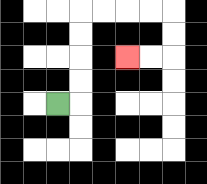{'start': '[2, 4]', 'end': '[5, 2]', 'path_directions': 'R,U,U,U,U,R,R,R,R,D,D,L,L', 'path_coordinates': '[[2, 4], [3, 4], [3, 3], [3, 2], [3, 1], [3, 0], [4, 0], [5, 0], [6, 0], [7, 0], [7, 1], [7, 2], [6, 2], [5, 2]]'}